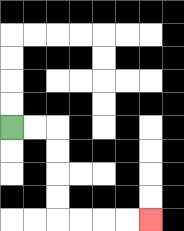{'start': '[0, 5]', 'end': '[6, 9]', 'path_directions': 'R,R,D,D,D,D,R,R,R,R', 'path_coordinates': '[[0, 5], [1, 5], [2, 5], [2, 6], [2, 7], [2, 8], [2, 9], [3, 9], [4, 9], [5, 9], [6, 9]]'}